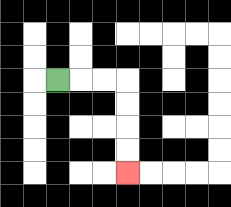{'start': '[2, 3]', 'end': '[5, 7]', 'path_directions': 'R,R,R,D,D,D,D', 'path_coordinates': '[[2, 3], [3, 3], [4, 3], [5, 3], [5, 4], [5, 5], [5, 6], [5, 7]]'}